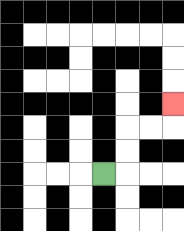{'start': '[4, 7]', 'end': '[7, 4]', 'path_directions': 'R,U,U,R,R,U', 'path_coordinates': '[[4, 7], [5, 7], [5, 6], [5, 5], [6, 5], [7, 5], [7, 4]]'}